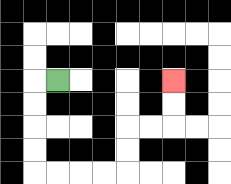{'start': '[2, 3]', 'end': '[7, 3]', 'path_directions': 'L,D,D,D,D,R,R,R,R,U,U,R,R,U,U', 'path_coordinates': '[[2, 3], [1, 3], [1, 4], [1, 5], [1, 6], [1, 7], [2, 7], [3, 7], [4, 7], [5, 7], [5, 6], [5, 5], [6, 5], [7, 5], [7, 4], [7, 3]]'}